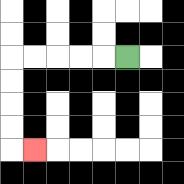{'start': '[5, 2]', 'end': '[1, 6]', 'path_directions': 'L,L,L,L,L,D,D,D,D,R', 'path_coordinates': '[[5, 2], [4, 2], [3, 2], [2, 2], [1, 2], [0, 2], [0, 3], [0, 4], [0, 5], [0, 6], [1, 6]]'}